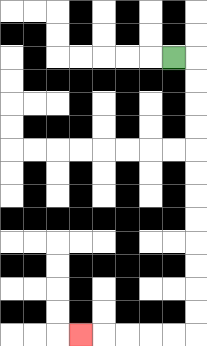{'start': '[7, 2]', 'end': '[3, 14]', 'path_directions': 'R,D,D,D,D,D,D,D,D,D,D,D,D,L,L,L,L,L', 'path_coordinates': '[[7, 2], [8, 2], [8, 3], [8, 4], [8, 5], [8, 6], [8, 7], [8, 8], [8, 9], [8, 10], [8, 11], [8, 12], [8, 13], [8, 14], [7, 14], [6, 14], [5, 14], [4, 14], [3, 14]]'}